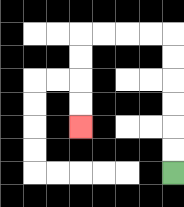{'start': '[7, 7]', 'end': '[3, 5]', 'path_directions': 'U,U,U,U,U,U,L,L,L,L,D,D,D,D', 'path_coordinates': '[[7, 7], [7, 6], [7, 5], [7, 4], [7, 3], [7, 2], [7, 1], [6, 1], [5, 1], [4, 1], [3, 1], [3, 2], [3, 3], [3, 4], [3, 5]]'}